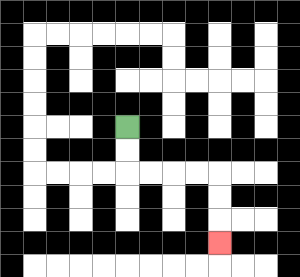{'start': '[5, 5]', 'end': '[9, 10]', 'path_directions': 'D,D,R,R,R,R,D,D,D', 'path_coordinates': '[[5, 5], [5, 6], [5, 7], [6, 7], [7, 7], [8, 7], [9, 7], [9, 8], [9, 9], [9, 10]]'}